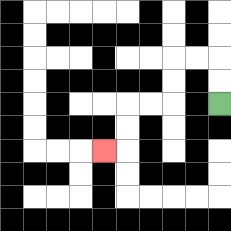{'start': '[9, 4]', 'end': '[4, 6]', 'path_directions': 'U,U,L,L,D,D,L,L,D,D,L', 'path_coordinates': '[[9, 4], [9, 3], [9, 2], [8, 2], [7, 2], [7, 3], [7, 4], [6, 4], [5, 4], [5, 5], [5, 6], [4, 6]]'}